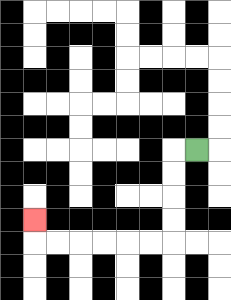{'start': '[8, 6]', 'end': '[1, 9]', 'path_directions': 'L,D,D,D,D,L,L,L,L,L,L,U', 'path_coordinates': '[[8, 6], [7, 6], [7, 7], [7, 8], [7, 9], [7, 10], [6, 10], [5, 10], [4, 10], [3, 10], [2, 10], [1, 10], [1, 9]]'}